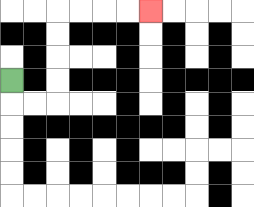{'start': '[0, 3]', 'end': '[6, 0]', 'path_directions': 'D,R,R,U,U,U,U,R,R,R,R', 'path_coordinates': '[[0, 3], [0, 4], [1, 4], [2, 4], [2, 3], [2, 2], [2, 1], [2, 0], [3, 0], [4, 0], [5, 0], [6, 0]]'}